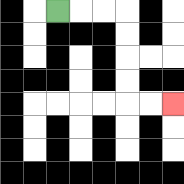{'start': '[2, 0]', 'end': '[7, 4]', 'path_directions': 'R,R,R,D,D,D,D,R,R', 'path_coordinates': '[[2, 0], [3, 0], [4, 0], [5, 0], [5, 1], [5, 2], [5, 3], [5, 4], [6, 4], [7, 4]]'}